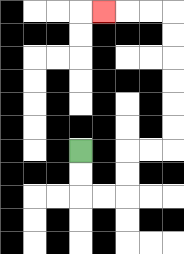{'start': '[3, 6]', 'end': '[4, 0]', 'path_directions': 'D,D,R,R,U,U,R,R,U,U,U,U,U,U,L,L,L', 'path_coordinates': '[[3, 6], [3, 7], [3, 8], [4, 8], [5, 8], [5, 7], [5, 6], [6, 6], [7, 6], [7, 5], [7, 4], [7, 3], [7, 2], [7, 1], [7, 0], [6, 0], [5, 0], [4, 0]]'}